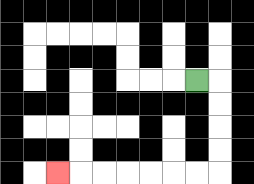{'start': '[8, 3]', 'end': '[2, 7]', 'path_directions': 'R,D,D,D,D,L,L,L,L,L,L,L', 'path_coordinates': '[[8, 3], [9, 3], [9, 4], [9, 5], [9, 6], [9, 7], [8, 7], [7, 7], [6, 7], [5, 7], [4, 7], [3, 7], [2, 7]]'}